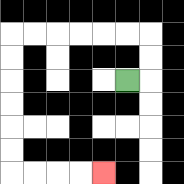{'start': '[5, 3]', 'end': '[4, 7]', 'path_directions': 'R,U,U,L,L,L,L,L,L,D,D,D,D,D,D,R,R,R,R', 'path_coordinates': '[[5, 3], [6, 3], [6, 2], [6, 1], [5, 1], [4, 1], [3, 1], [2, 1], [1, 1], [0, 1], [0, 2], [0, 3], [0, 4], [0, 5], [0, 6], [0, 7], [1, 7], [2, 7], [3, 7], [4, 7]]'}